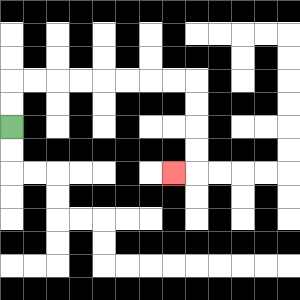{'start': '[0, 5]', 'end': '[7, 7]', 'path_directions': 'U,U,R,R,R,R,R,R,R,R,D,D,D,D,L', 'path_coordinates': '[[0, 5], [0, 4], [0, 3], [1, 3], [2, 3], [3, 3], [4, 3], [5, 3], [6, 3], [7, 3], [8, 3], [8, 4], [8, 5], [8, 6], [8, 7], [7, 7]]'}